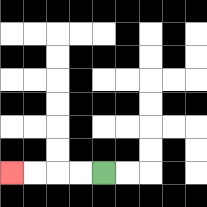{'start': '[4, 7]', 'end': '[0, 7]', 'path_directions': 'L,L,L,L', 'path_coordinates': '[[4, 7], [3, 7], [2, 7], [1, 7], [0, 7]]'}